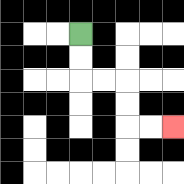{'start': '[3, 1]', 'end': '[7, 5]', 'path_directions': 'D,D,R,R,D,D,R,R', 'path_coordinates': '[[3, 1], [3, 2], [3, 3], [4, 3], [5, 3], [5, 4], [5, 5], [6, 5], [7, 5]]'}